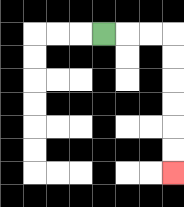{'start': '[4, 1]', 'end': '[7, 7]', 'path_directions': 'R,R,R,D,D,D,D,D,D', 'path_coordinates': '[[4, 1], [5, 1], [6, 1], [7, 1], [7, 2], [7, 3], [7, 4], [7, 5], [7, 6], [7, 7]]'}